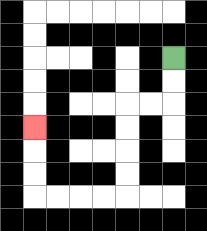{'start': '[7, 2]', 'end': '[1, 5]', 'path_directions': 'D,D,L,L,D,D,D,D,L,L,L,L,U,U,U', 'path_coordinates': '[[7, 2], [7, 3], [7, 4], [6, 4], [5, 4], [5, 5], [5, 6], [5, 7], [5, 8], [4, 8], [3, 8], [2, 8], [1, 8], [1, 7], [1, 6], [1, 5]]'}